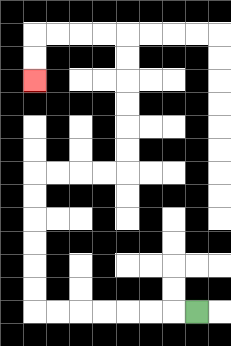{'start': '[8, 13]', 'end': '[1, 3]', 'path_directions': 'L,L,L,L,L,L,L,U,U,U,U,U,U,R,R,R,R,U,U,U,U,U,U,L,L,L,L,D,D', 'path_coordinates': '[[8, 13], [7, 13], [6, 13], [5, 13], [4, 13], [3, 13], [2, 13], [1, 13], [1, 12], [1, 11], [1, 10], [1, 9], [1, 8], [1, 7], [2, 7], [3, 7], [4, 7], [5, 7], [5, 6], [5, 5], [5, 4], [5, 3], [5, 2], [5, 1], [4, 1], [3, 1], [2, 1], [1, 1], [1, 2], [1, 3]]'}